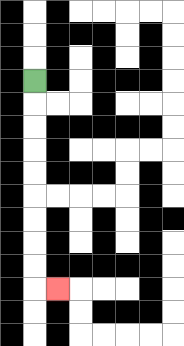{'start': '[1, 3]', 'end': '[2, 12]', 'path_directions': 'D,D,D,D,D,D,D,D,D,R', 'path_coordinates': '[[1, 3], [1, 4], [1, 5], [1, 6], [1, 7], [1, 8], [1, 9], [1, 10], [1, 11], [1, 12], [2, 12]]'}